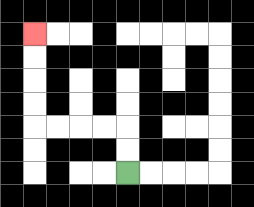{'start': '[5, 7]', 'end': '[1, 1]', 'path_directions': 'U,U,L,L,L,L,U,U,U,U', 'path_coordinates': '[[5, 7], [5, 6], [5, 5], [4, 5], [3, 5], [2, 5], [1, 5], [1, 4], [1, 3], [1, 2], [1, 1]]'}